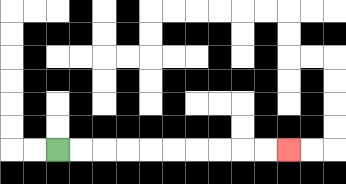{'start': '[2, 6]', 'end': '[12, 6]', 'path_directions': 'R,R,R,R,R,R,R,R,R,R', 'path_coordinates': '[[2, 6], [3, 6], [4, 6], [5, 6], [6, 6], [7, 6], [8, 6], [9, 6], [10, 6], [11, 6], [12, 6]]'}